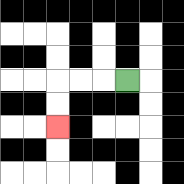{'start': '[5, 3]', 'end': '[2, 5]', 'path_directions': 'L,L,L,D,D', 'path_coordinates': '[[5, 3], [4, 3], [3, 3], [2, 3], [2, 4], [2, 5]]'}